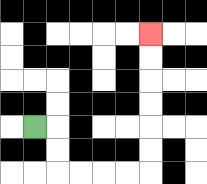{'start': '[1, 5]', 'end': '[6, 1]', 'path_directions': 'R,D,D,R,R,R,R,U,U,U,U,U,U', 'path_coordinates': '[[1, 5], [2, 5], [2, 6], [2, 7], [3, 7], [4, 7], [5, 7], [6, 7], [6, 6], [6, 5], [6, 4], [6, 3], [6, 2], [6, 1]]'}